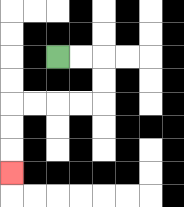{'start': '[2, 2]', 'end': '[0, 7]', 'path_directions': 'R,R,D,D,L,L,L,L,D,D,D', 'path_coordinates': '[[2, 2], [3, 2], [4, 2], [4, 3], [4, 4], [3, 4], [2, 4], [1, 4], [0, 4], [0, 5], [0, 6], [0, 7]]'}